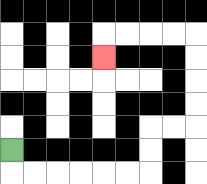{'start': '[0, 6]', 'end': '[4, 2]', 'path_directions': 'D,R,R,R,R,R,R,U,U,R,R,U,U,U,U,L,L,L,L,D', 'path_coordinates': '[[0, 6], [0, 7], [1, 7], [2, 7], [3, 7], [4, 7], [5, 7], [6, 7], [6, 6], [6, 5], [7, 5], [8, 5], [8, 4], [8, 3], [8, 2], [8, 1], [7, 1], [6, 1], [5, 1], [4, 1], [4, 2]]'}